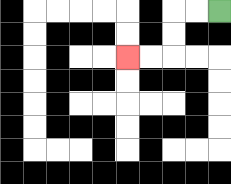{'start': '[9, 0]', 'end': '[5, 2]', 'path_directions': 'L,L,D,D,L,L', 'path_coordinates': '[[9, 0], [8, 0], [7, 0], [7, 1], [7, 2], [6, 2], [5, 2]]'}